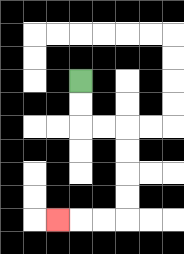{'start': '[3, 3]', 'end': '[2, 9]', 'path_directions': 'D,D,R,R,D,D,D,D,L,L,L', 'path_coordinates': '[[3, 3], [3, 4], [3, 5], [4, 5], [5, 5], [5, 6], [5, 7], [5, 8], [5, 9], [4, 9], [3, 9], [2, 9]]'}